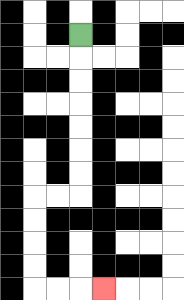{'start': '[3, 1]', 'end': '[4, 12]', 'path_directions': 'D,D,D,D,D,D,D,L,L,D,D,D,D,R,R,R', 'path_coordinates': '[[3, 1], [3, 2], [3, 3], [3, 4], [3, 5], [3, 6], [3, 7], [3, 8], [2, 8], [1, 8], [1, 9], [1, 10], [1, 11], [1, 12], [2, 12], [3, 12], [4, 12]]'}